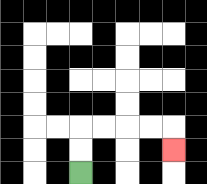{'start': '[3, 7]', 'end': '[7, 6]', 'path_directions': 'U,U,R,R,R,R,D', 'path_coordinates': '[[3, 7], [3, 6], [3, 5], [4, 5], [5, 5], [6, 5], [7, 5], [7, 6]]'}